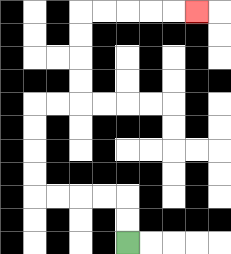{'start': '[5, 10]', 'end': '[8, 0]', 'path_directions': 'U,U,L,L,L,L,U,U,U,U,R,R,U,U,U,U,R,R,R,R,R', 'path_coordinates': '[[5, 10], [5, 9], [5, 8], [4, 8], [3, 8], [2, 8], [1, 8], [1, 7], [1, 6], [1, 5], [1, 4], [2, 4], [3, 4], [3, 3], [3, 2], [3, 1], [3, 0], [4, 0], [5, 0], [6, 0], [7, 0], [8, 0]]'}